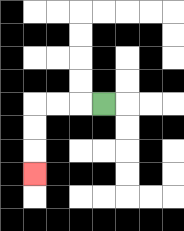{'start': '[4, 4]', 'end': '[1, 7]', 'path_directions': 'L,L,L,D,D,D', 'path_coordinates': '[[4, 4], [3, 4], [2, 4], [1, 4], [1, 5], [1, 6], [1, 7]]'}